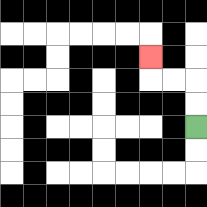{'start': '[8, 5]', 'end': '[6, 2]', 'path_directions': 'U,U,L,L,U', 'path_coordinates': '[[8, 5], [8, 4], [8, 3], [7, 3], [6, 3], [6, 2]]'}